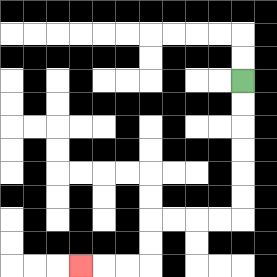{'start': '[10, 3]', 'end': '[3, 11]', 'path_directions': 'D,D,D,D,D,D,L,L,L,L,D,D,L,L,L', 'path_coordinates': '[[10, 3], [10, 4], [10, 5], [10, 6], [10, 7], [10, 8], [10, 9], [9, 9], [8, 9], [7, 9], [6, 9], [6, 10], [6, 11], [5, 11], [4, 11], [3, 11]]'}